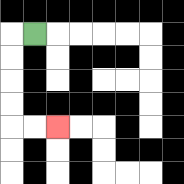{'start': '[1, 1]', 'end': '[2, 5]', 'path_directions': 'L,D,D,D,D,R,R', 'path_coordinates': '[[1, 1], [0, 1], [0, 2], [0, 3], [0, 4], [0, 5], [1, 5], [2, 5]]'}